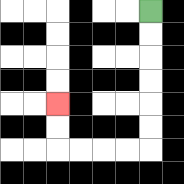{'start': '[6, 0]', 'end': '[2, 4]', 'path_directions': 'D,D,D,D,D,D,L,L,L,L,U,U', 'path_coordinates': '[[6, 0], [6, 1], [6, 2], [6, 3], [6, 4], [6, 5], [6, 6], [5, 6], [4, 6], [3, 6], [2, 6], [2, 5], [2, 4]]'}